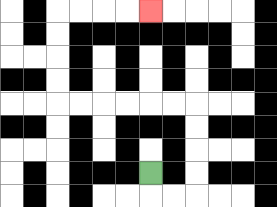{'start': '[6, 7]', 'end': '[6, 0]', 'path_directions': 'D,R,R,U,U,U,U,L,L,L,L,L,L,U,U,U,U,R,R,R,R', 'path_coordinates': '[[6, 7], [6, 8], [7, 8], [8, 8], [8, 7], [8, 6], [8, 5], [8, 4], [7, 4], [6, 4], [5, 4], [4, 4], [3, 4], [2, 4], [2, 3], [2, 2], [2, 1], [2, 0], [3, 0], [4, 0], [5, 0], [6, 0]]'}